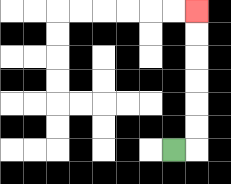{'start': '[7, 6]', 'end': '[8, 0]', 'path_directions': 'R,U,U,U,U,U,U', 'path_coordinates': '[[7, 6], [8, 6], [8, 5], [8, 4], [8, 3], [8, 2], [8, 1], [8, 0]]'}